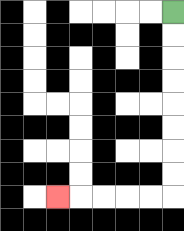{'start': '[7, 0]', 'end': '[2, 8]', 'path_directions': 'D,D,D,D,D,D,D,D,L,L,L,L,L', 'path_coordinates': '[[7, 0], [7, 1], [7, 2], [7, 3], [7, 4], [7, 5], [7, 6], [7, 7], [7, 8], [6, 8], [5, 8], [4, 8], [3, 8], [2, 8]]'}